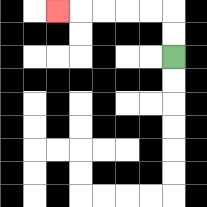{'start': '[7, 2]', 'end': '[2, 0]', 'path_directions': 'U,U,L,L,L,L,L', 'path_coordinates': '[[7, 2], [7, 1], [7, 0], [6, 0], [5, 0], [4, 0], [3, 0], [2, 0]]'}